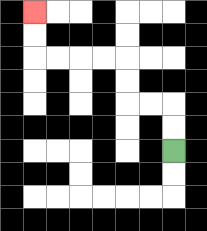{'start': '[7, 6]', 'end': '[1, 0]', 'path_directions': 'U,U,L,L,U,U,L,L,L,L,U,U', 'path_coordinates': '[[7, 6], [7, 5], [7, 4], [6, 4], [5, 4], [5, 3], [5, 2], [4, 2], [3, 2], [2, 2], [1, 2], [1, 1], [1, 0]]'}